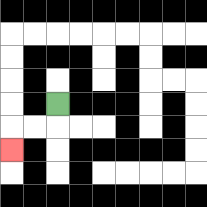{'start': '[2, 4]', 'end': '[0, 6]', 'path_directions': 'D,L,L,D', 'path_coordinates': '[[2, 4], [2, 5], [1, 5], [0, 5], [0, 6]]'}